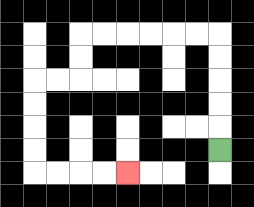{'start': '[9, 6]', 'end': '[5, 7]', 'path_directions': 'U,U,U,U,U,L,L,L,L,L,L,D,D,L,L,D,D,D,D,R,R,R,R', 'path_coordinates': '[[9, 6], [9, 5], [9, 4], [9, 3], [9, 2], [9, 1], [8, 1], [7, 1], [6, 1], [5, 1], [4, 1], [3, 1], [3, 2], [3, 3], [2, 3], [1, 3], [1, 4], [1, 5], [1, 6], [1, 7], [2, 7], [3, 7], [4, 7], [5, 7]]'}